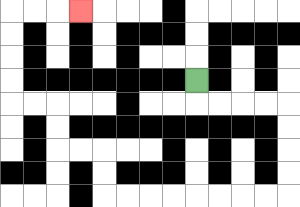{'start': '[8, 3]', 'end': '[3, 0]', 'path_directions': 'D,R,R,R,R,D,D,D,D,L,L,L,L,L,L,L,L,U,U,L,L,U,U,L,L,U,U,U,U,R,R,R', 'path_coordinates': '[[8, 3], [8, 4], [9, 4], [10, 4], [11, 4], [12, 4], [12, 5], [12, 6], [12, 7], [12, 8], [11, 8], [10, 8], [9, 8], [8, 8], [7, 8], [6, 8], [5, 8], [4, 8], [4, 7], [4, 6], [3, 6], [2, 6], [2, 5], [2, 4], [1, 4], [0, 4], [0, 3], [0, 2], [0, 1], [0, 0], [1, 0], [2, 0], [3, 0]]'}